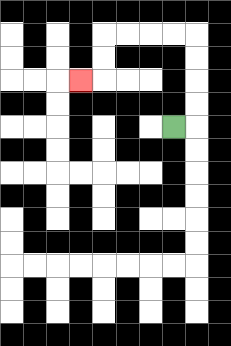{'start': '[7, 5]', 'end': '[3, 3]', 'path_directions': 'R,U,U,U,U,L,L,L,L,D,D,L', 'path_coordinates': '[[7, 5], [8, 5], [8, 4], [8, 3], [8, 2], [8, 1], [7, 1], [6, 1], [5, 1], [4, 1], [4, 2], [4, 3], [3, 3]]'}